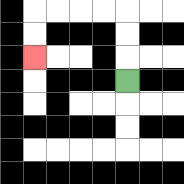{'start': '[5, 3]', 'end': '[1, 2]', 'path_directions': 'U,U,U,L,L,L,L,D,D', 'path_coordinates': '[[5, 3], [5, 2], [5, 1], [5, 0], [4, 0], [3, 0], [2, 0], [1, 0], [1, 1], [1, 2]]'}